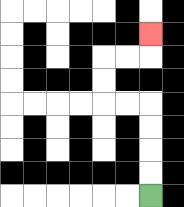{'start': '[6, 8]', 'end': '[6, 1]', 'path_directions': 'U,U,U,U,L,L,U,U,R,R,U', 'path_coordinates': '[[6, 8], [6, 7], [6, 6], [6, 5], [6, 4], [5, 4], [4, 4], [4, 3], [4, 2], [5, 2], [6, 2], [6, 1]]'}